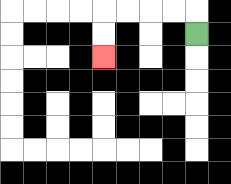{'start': '[8, 1]', 'end': '[4, 2]', 'path_directions': 'U,L,L,L,L,D,D', 'path_coordinates': '[[8, 1], [8, 0], [7, 0], [6, 0], [5, 0], [4, 0], [4, 1], [4, 2]]'}